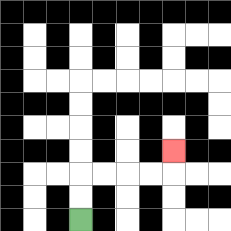{'start': '[3, 9]', 'end': '[7, 6]', 'path_directions': 'U,U,R,R,R,R,U', 'path_coordinates': '[[3, 9], [3, 8], [3, 7], [4, 7], [5, 7], [6, 7], [7, 7], [7, 6]]'}